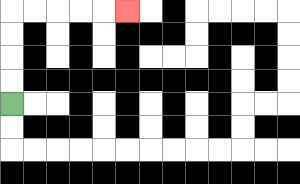{'start': '[0, 4]', 'end': '[5, 0]', 'path_directions': 'U,U,U,U,R,R,R,R,R', 'path_coordinates': '[[0, 4], [0, 3], [0, 2], [0, 1], [0, 0], [1, 0], [2, 0], [3, 0], [4, 0], [5, 0]]'}